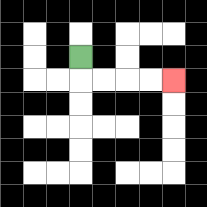{'start': '[3, 2]', 'end': '[7, 3]', 'path_directions': 'D,R,R,R,R', 'path_coordinates': '[[3, 2], [3, 3], [4, 3], [5, 3], [6, 3], [7, 3]]'}